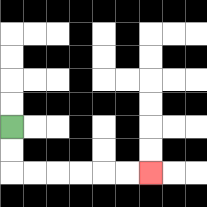{'start': '[0, 5]', 'end': '[6, 7]', 'path_directions': 'D,D,R,R,R,R,R,R', 'path_coordinates': '[[0, 5], [0, 6], [0, 7], [1, 7], [2, 7], [3, 7], [4, 7], [5, 7], [6, 7]]'}